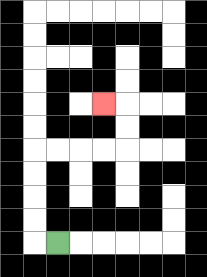{'start': '[2, 10]', 'end': '[4, 4]', 'path_directions': 'L,U,U,U,U,R,R,R,R,U,U,L', 'path_coordinates': '[[2, 10], [1, 10], [1, 9], [1, 8], [1, 7], [1, 6], [2, 6], [3, 6], [4, 6], [5, 6], [5, 5], [5, 4], [4, 4]]'}